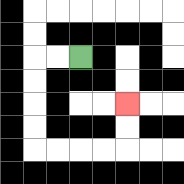{'start': '[3, 2]', 'end': '[5, 4]', 'path_directions': 'L,L,D,D,D,D,R,R,R,R,U,U', 'path_coordinates': '[[3, 2], [2, 2], [1, 2], [1, 3], [1, 4], [1, 5], [1, 6], [2, 6], [3, 6], [4, 6], [5, 6], [5, 5], [5, 4]]'}